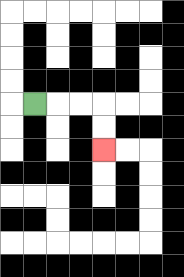{'start': '[1, 4]', 'end': '[4, 6]', 'path_directions': 'R,R,R,D,D', 'path_coordinates': '[[1, 4], [2, 4], [3, 4], [4, 4], [4, 5], [4, 6]]'}